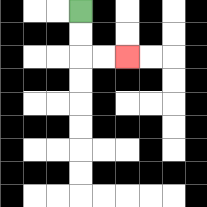{'start': '[3, 0]', 'end': '[5, 2]', 'path_directions': 'D,D,R,R', 'path_coordinates': '[[3, 0], [3, 1], [3, 2], [4, 2], [5, 2]]'}